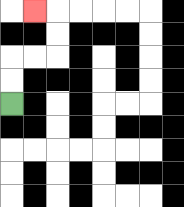{'start': '[0, 4]', 'end': '[1, 0]', 'path_directions': 'U,U,R,R,U,U,L', 'path_coordinates': '[[0, 4], [0, 3], [0, 2], [1, 2], [2, 2], [2, 1], [2, 0], [1, 0]]'}